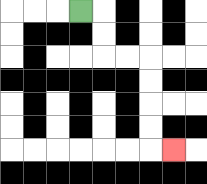{'start': '[3, 0]', 'end': '[7, 6]', 'path_directions': 'R,D,D,R,R,D,D,D,D,R', 'path_coordinates': '[[3, 0], [4, 0], [4, 1], [4, 2], [5, 2], [6, 2], [6, 3], [6, 4], [6, 5], [6, 6], [7, 6]]'}